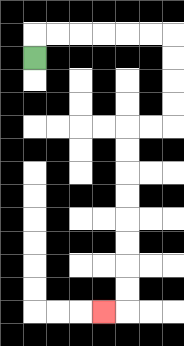{'start': '[1, 2]', 'end': '[4, 13]', 'path_directions': 'U,R,R,R,R,R,R,D,D,D,D,L,L,D,D,D,D,D,D,D,D,L', 'path_coordinates': '[[1, 2], [1, 1], [2, 1], [3, 1], [4, 1], [5, 1], [6, 1], [7, 1], [7, 2], [7, 3], [7, 4], [7, 5], [6, 5], [5, 5], [5, 6], [5, 7], [5, 8], [5, 9], [5, 10], [5, 11], [5, 12], [5, 13], [4, 13]]'}